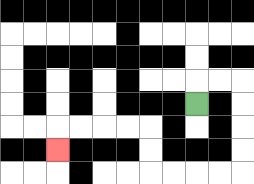{'start': '[8, 4]', 'end': '[2, 6]', 'path_directions': 'U,R,R,D,D,D,D,L,L,L,L,U,U,L,L,L,L,D', 'path_coordinates': '[[8, 4], [8, 3], [9, 3], [10, 3], [10, 4], [10, 5], [10, 6], [10, 7], [9, 7], [8, 7], [7, 7], [6, 7], [6, 6], [6, 5], [5, 5], [4, 5], [3, 5], [2, 5], [2, 6]]'}